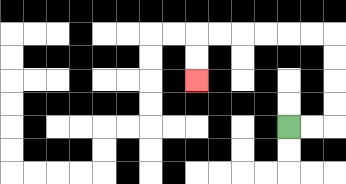{'start': '[12, 5]', 'end': '[8, 3]', 'path_directions': 'R,R,U,U,U,U,L,L,L,L,L,L,D,D', 'path_coordinates': '[[12, 5], [13, 5], [14, 5], [14, 4], [14, 3], [14, 2], [14, 1], [13, 1], [12, 1], [11, 1], [10, 1], [9, 1], [8, 1], [8, 2], [8, 3]]'}